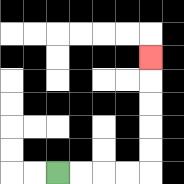{'start': '[2, 7]', 'end': '[6, 2]', 'path_directions': 'R,R,R,R,U,U,U,U,U', 'path_coordinates': '[[2, 7], [3, 7], [4, 7], [5, 7], [6, 7], [6, 6], [6, 5], [6, 4], [6, 3], [6, 2]]'}